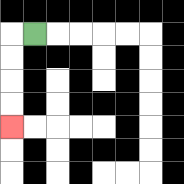{'start': '[1, 1]', 'end': '[0, 5]', 'path_directions': 'L,D,D,D,D', 'path_coordinates': '[[1, 1], [0, 1], [0, 2], [0, 3], [0, 4], [0, 5]]'}